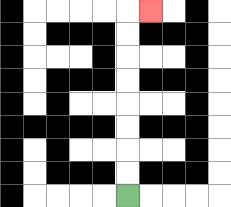{'start': '[5, 8]', 'end': '[6, 0]', 'path_directions': 'U,U,U,U,U,U,U,U,R', 'path_coordinates': '[[5, 8], [5, 7], [5, 6], [5, 5], [5, 4], [5, 3], [5, 2], [5, 1], [5, 0], [6, 0]]'}